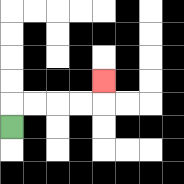{'start': '[0, 5]', 'end': '[4, 3]', 'path_directions': 'U,R,R,R,R,U', 'path_coordinates': '[[0, 5], [0, 4], [1, 4], [2, 4], [3, 4], [4, 4], [4, 3]]'}